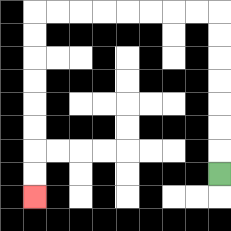{'start': '[9, 7]', 'end': '[1, 8]', 'path_directions': 'U,U,U,U,U,U,U,L,L,L,L,L,L,L,L,D,D,D,D,D,D,D,D', 'path_coordinates': '[[9, 7], [9, 6], [9, 5], [9, 4], [9, 3], [9, 2], [9, 1], [9, 0], [8, 0], [7, 0], [6, 0], [5, 0], [4, 0], [3, 0], [2, 0], [1, 0], [1, 1], [1, 2], [1, 3], [1, 4], [1, 5], [1, 6], [1, 7], [1, 8]]'}